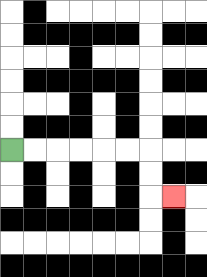{'start': '[0, 6]', 'end': '[7, 8]', 'path_directions': 'R,R,R,R,R,R,D,D,R', 'path_coordinates': '[[0, 6], [1, 6], [2, 6], [3, 6], [4, 6], [5, 6], [6, 6], [6, 7], [6, 8], [7, 8]]'}